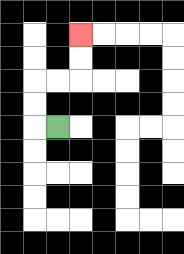{'start': '[2, 5]', 'end': '[3, 1]', 'path_directions': 'L,U,U,R,R,U,U', 'path_coordinates': '[[2, 5], [1, 5], [1, 4], [1, 3], [2, 3], [3, 3], [3, 2], [3, 1]]'}